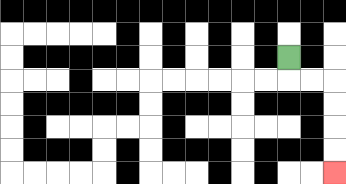{'start': '[12, 2]', 'end': '[14, 7]', 'path_directions': 'D,R,R,D,D,D,D', 'path_coordinates': '[[12, 2], [12, 3], [13, 3], [14, 3], [14, 4], [14, 5], [14, 6], [14, 7]]'}